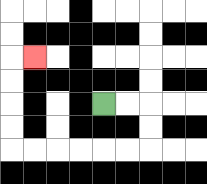{'start': '[4, 4]', 'end': '[1, 2]', 'path_directions': 'R,R,D,D,L,L,L,L,L,L,U,U,U,U,R', 'path_coordinates': '[[4, 4], [5, 4], [6, 4], [6, 5], [6, 6], [5, 6], [4, 6], [3, 6], [2, 6], [1, 6], [0, 6], [0, 5], [0, 4], [0, 3], [0, 2], [1, 2]]'}